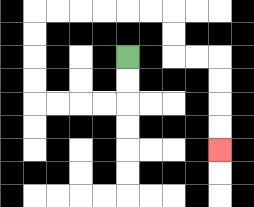{'start': '[5, 2]', 'end': '[9, 6]', 'path_directions': 'D,D,L,L,L,L,U,U,U,U,R,R,R,R,R,R,D,D,R,R,D,D,D,D', 'path_coordinates': '[[5, 2], [5, 3], [5, 4], [4, 4], [3, 4], [2, 4], [1, 4], [1, 3], [1, 2], [1, 1], [1, 0], [2, 0], [3, 0], [4, 0], [5, 0], [6, 0], [7, 0], [7, 1], [7, 2], [8, 2], [9, 2], [9, 3], [9, 4], [9, 5], [9, 6]]'}